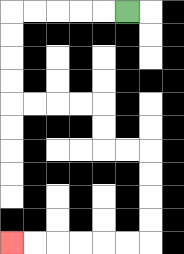{'start': '[5, 0]', 'end': '[0, 10]', 'path_directions': 'L,L,L,L,L,D,D,D,D,R,R,R,R,D,D,R,R,D,D,D,D,L,L,L,L,L,L', 'path_coordinates': '[[5, 0], [4, 0], [3, 0], [2, 0], [1, 0], [0, 0], [0, 1], [0, 2], [0, 3], [0, 4], [1, 4], [2, 4], [3, 4], [4, 4], [4, 5], [4, 6], [5, 6], [6, 6], [6, 7], [6, 8], [6, 9], [6, 10], [5, 10], [4, 10], [3, 10], [2, 10], [1, 10], [0, 10]]'}